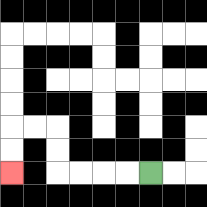{'start': '[6, 7]', 'end': '[0, 7]', 'path_directions': 'L,L,L,L,U,U,L,L,D,D', 'path_coordinates': '[[6, 7], [5, 7], [4, 7], [3, 7], [2, 7], [2, 6], [2, 5], [1, 5], [0, 5], [0, 6], [0, 7]]'}